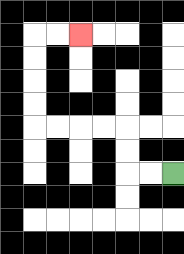{'start': '[7, 7]', 'end': '[3, 1]', 'path_directions': 'L,L,U,U,L,L,L,L,U,U,U,U,R,R', 'path_coordinates': '[[7, 7], [6, 7], [5, 7], [5, 6], [5, 5], [4, 5], [3, 5], [2, 5], [1, 5], [1, 4], [1, 3], [1, 2], [1, 1], [2, 1], [3, 1]]'}